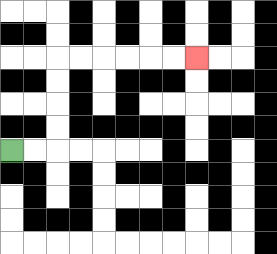{'start': '[0, 6]', 'end': '[8, 2]', 'path_directions': 'R,R,U,U,U,U,R,R,R,R,R,R', 'path_coordinates': '[[0, 6], [1, 6], [2, 6], [2, 5], [2, 4], [2, 3], [2, 2], [3, 2], [4, 2], [5, 2], [6, 2], [7, 2], [8, 2]]'}